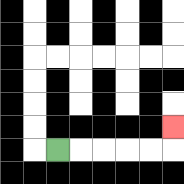{'start': '[2, 6]', 'end': '[7, 5]', 'path_directions': 'R,R,R,R,R,U', 'path_coordinates': '[[2, 6], [3, 6], [4, 6], [5, 6], [6, 6], [7, 6], [7, 5]]'}